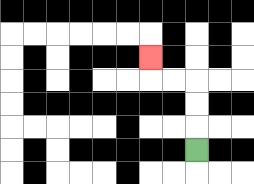{'start': '[8, 6]', 'end': '[6, 2]', 'path_directions': 'U,U,U,L,L,U', 'path_coordinates': '[[8, 6], [8, 5], [8, 4], [8, 3], [7, 3], [6, 3], [6, 2]]'}